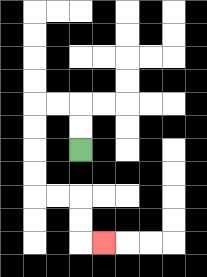{'start': '[3, 6]', 'end': '[4, 10]', 'path_directions': 'U,U,L,L,D,D,D,D,R,R,D,D,R', 'path_coordinates': '[[3, 6], [3, 5], [3, 4], [2, 4], [1, 4], [1, 5], [1, 6], [1, 7], [1, 8], [2, 8], [3, 8], [3, 9], [3, 10], [4, 10]]'}